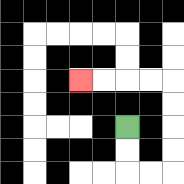{'start': '[5, 5]', 'end': '[3, 3]', 'path_directions': 'D,D,R,R,U,U,U,U,L,L,L,L', 'path_coordinates': '[[5, 5], [5, 6], [5, 7], [6, 7], [7, 7], [7, 6], [7, 5], [7, 4], [7, 3], [6, 3], [5, 3], [4, 3], [3, 3]]'}